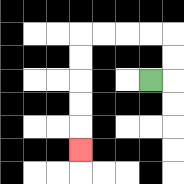{'start': '[6, 3]', 'end': '[3, 6]', 'path_directions': 'R,U,U,L,L,L,L,D,D,D,D,D', 'path_coordinates': '[[6, 3], [7, 3], [7, 2], [7, 1], [6, 1], [5, 1], [4, 1], [3, 1], [3, 2], [3, 3], [3, 4], [3, 5], [3, 6]]'}